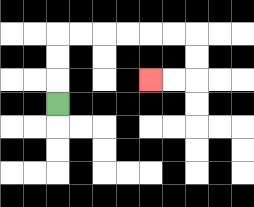{'start': '[2, 4]', 'end': '[6, 3]', 'path_directions': 'U,U,U,R,R,R,R,R,R,D,D,L,L', 'path_coordinates': '[[2, 4], [2, 3], [2, 2], [2, 1], [3, 1], [4, 1], [5, 1], [6, 1], [7, 1], [8, 1], [8, 2], [8, 3], [7, 3], [6, 3]]'}